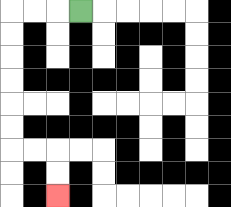{'start': '[3, 0]', 'end': '[2, 8]', 'path_directions': 'L,L,L,D,D,D,D,D,D,R,R,D,D', 'path_coordinates': '[[3, 0], [2, 0], [1, 0], [0, 0], [0, 1], [0, 2], [0, 3], [0, 4], [0, 5], [0, 6], [1, 6], [2, 6], [2, 7], [2, 8]]'}